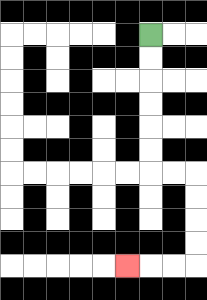{'start': '[6, 1]', 'end': '[5, 11]', 'path_directions': 'D,D,D,D,D,D,R,R,D,D,D,D,L,L,L', 'path_coordinates': '[[6, 1], [6, 2], [6, 3], [6, 4], [6, 5], [6, 6], [6, 7], [7, 7], [8, 7], [8, 8], [8, 9], [8, 10], [8, 11], [7, 11], [6, 11], [5, 11]]'}